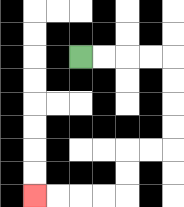{'start': '[3, 2]', 'end': '[1, 8]', 'path_directions': 'R,R,R,R,D,D,D,D,L,L,D,D,L,L,L,L', 'path_coordinates': '[[3, 2], [4, 2], [5, 2], [6, 2], [7, 2], [7, 3], [7, 4], [7, 5], [7, 6], [6, 6], [5, 6], [5, 7], [5, 8], [4, 8], [3, 8], [2, 8], [1, 8]]'}